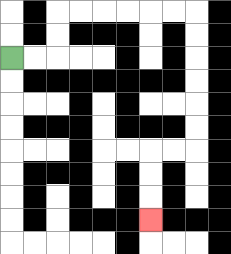{'start': '[0, 2]', 'end': '[6, 9]', 'path_directions': 'R,R,U,U,R,R,R,R,R,R,D,D,D,D,D,D,L,L,D,D,D', 'path_coordinates': '[[0, 2], [1, 2], [2, 2], [2, 1], [2, 0], [3, 0], [4, 0], [5, 0], [6, 0], [7, 0], [8, 0], [8, 1], [8, 2], [8, 3], [8, 4], [8, 5], [8, 6], [7, 6], [6, 6], [6, 7], [6, 8], [6, 9]]'}